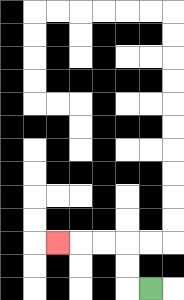{'start': '[6, 12]', 'end': '[2, 10]', 'path_directions': 'L,U,U,L,L,L', 'path_coordinates': '[[6, 12], [5, 12], [5, 11], [5, 10], [4, 10], [3, 10], [2, 10]]'}